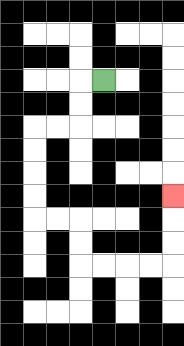{'start': '[4, 3]', 'end': '[7, 8]', 'path_directions': 'L,D,D,L,L,D,D,D,D,R,R,D,D,R,R,R,R,U,U,U', 'path_coordinates': '[[4, 3], [3, 3], [3, 4], [3, 5], [2, 5], [1, 5], [1, 6], [1, 7], [1, 8], [1, 9], [2, 9], [3, 9], [3, 10], [3, 11], [4, 11], [5, 11], [6, 11], [7, 11], [7, 10], [7, 9], [7, 8]]'}